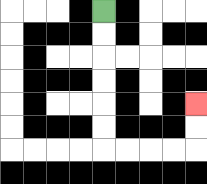{'start': '[4, 0]', 'end': '[8, 4]', 'path_directions': 'D,D,D,D,D,D,R,R,R,R,U,U', 'path_coordinates': '[[4, 0], [4, 1], [4, 2], [4, 3], [4, 4], [4, 5], [4, 6], [5, 6], [6, 6], [7, 6], [8, 6], [8, 5], [8, 4]]'}